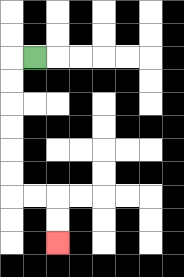{'start': '[1, 2]', 'end': '[2, 10]', 'path_directions': 'L,D,D,D,D,D,D,R,R,D,D', 'path_coordinates': '[[1, 2], [0, 2], [0, 3], [0, 4], [0, 5], [0, 6], [0, 7], [0, 8], [1, 8], [2, 8], [2, 9], [2, 10]]'}